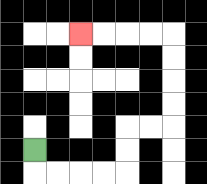{'start': '[1, 6]', 'end': '[3, 1]', 'path_directions': 'D,R,R,R,R,U,U,R,R,U,U,U,U,L,L,L,L', 'path_coordinates': '[[1, 6], [1, 7], [2, 7], [3, 7], [4, 7], [5, 7], [5, 6], [5, 5], [6, 5], [7, 5], [7, 4], [7, 3], [7, 2], [7, 1], [6, 1], [5, 1], [4, 1], [3, 1]]'}